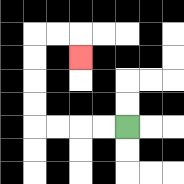{'start': '[5, 5]', 'end': '[3, 2]', 'path_directions': 'L,L,L,L,U,U,U,U,R,R,D', 'path_coordinates': '[[5, 5], [4, 5], [3, 5], [2, 5], [1, 5], [1, 4], [1, 3], [1, 2], [1, 1], [2, 1], [3, 1], [3, 2]]'}